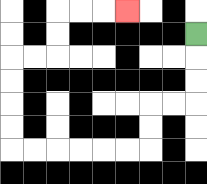{'start': '[8, 1]', 'end': '[5, 0]', 'path_directions': 'D,D,D,L,L,D,D,L,L,L,L,L,L,U,U,U,U,R,R,U,U,R,R,R', 'path_coordinates': '[[8, 1], [8, 2], [8, 3], [8, 4], [7, 4], [6, 4], [6, 5], [6, 6], [5, 6], [4, 6], [3, 6], [2, 6], [1, 6], [0, 6], [0, 5], [0, 4], [0, 3], [0, 2], [1, 2], [2, 2], [2, 1], [2, 0], [3, 0], [4, 0], [5, 0]]'}